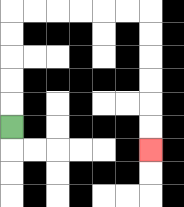{'start': '[0, 5]', 'end': '[6, 6]', 'path_directions': 'U,U,U,U,U,R,R,R,R,R,R,D,D,D,D,D,D', 'path_coordinates': '[[0, 5], [0, 4], [0, 3], [0, 2], [0, 1], [0, 0], [1, 0], [2, 0], [3, 0], [4, 0], [5, 0], [6, 0], [6, 1], [6, 2], [6, 3], [6, 4], [6, 5], [6, 6]]'}